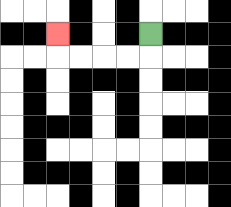{'start': '[6, 1]', 'end': '[2, 1]', 'path_directions': 'D,L,L,L,L,U', 'path_coordinates': '[[6, 1], [6, 2], [5, 2], [4, 2], [3, 2], [2, 2], [2, 1]]'}